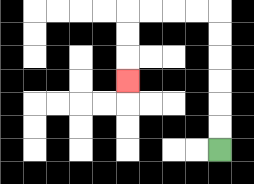{'start': '[9, 6]', 'end': '[5, 3]', 'path_directions': 'U,U,U,U,U,U,L,L,L,L,D,D,D', 'path_coordinates': '[[9, 6], [9, 5], [9, 4], [9, 3], [9, 2], [9, 1], [9, 0], [8, 0], [7, 0], [6, 0], [5, 0], [5, 1], [5, 2], [5, 3]]'}